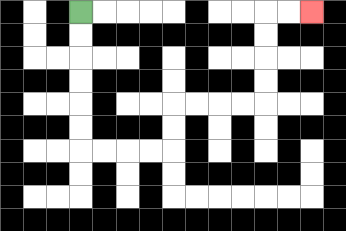{'start': '[3, 0]', 'end': '[13, 0]', 'path_directions': 'D,D,D,D,D,D,R,R,R,R,U,U,R,R,R,R,U,U,U,U,R,R', 'path_coordinates': '[[3, 0], [3, 1], [3, 2], [3, 3], [3, 4], [3, 5], [3, 6], [4, 6], [5, 6], [6, 6], [7, 6], [7, 5], [7, 4], [8, 4], [9, 4], [10, 4], [11, 4], [11, 3], [11, 2], [11, 1], [11, 0], [12, 0], [13, 0]]'}